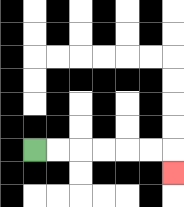{'start': '[1, 6]', 'end': '[7, 7]', 'path_directions': 'R,R,R,R,R,R,D', 'path_coordinates': '[[1, 6], [2, 6], [3, 6], [4, 6], [5, 6], [6, 6], [7, 6], [7, 7]]'}